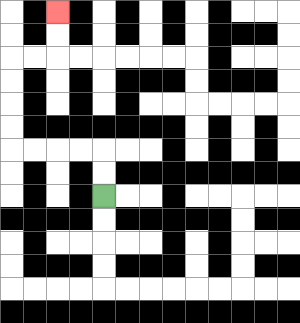{'start': '[4, 8]', 'end': '[2, 0]', 'path_directions': 'U,U,L,L,L,L,U,U,U,U,R,R,U,U', 'path_coordinates': '[[4, 8], [4, 7], [4, 6], [3, 6], [2, 6], [1, 6], [0, 6], [0, 5], [0, 4], [0, 3], [0, 2], [1, 2], [2, 2], [2, 1], [2, 0]]'}